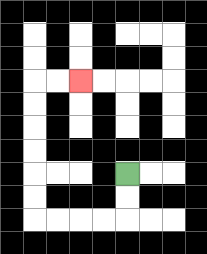{'start': '[5, 7]', 'end': '[3, 3]', 'path_directions': 'D,D,L,L,L,L,U,U,U,U,U,U,R,R', 'path_coordinates': '[[5, 7], [5, 8], [5, 9], [4, 9], [3, 9], [2, 9], [1, 9], [1, 8], [1, 7], [1, 6], [1, 5], [1, 4], [1, 3], [2, 3], [3, 3]]'}